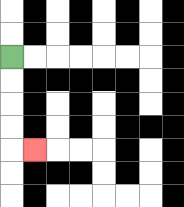{'start': '[0, 2]', 'end': '[1, 6]', 'path_directions': 'D,D,D,D,R', 'path_coordinates': '[[0, 2], [0, 3], [0, 4], [0, 5], [0, 6], [1, 6]]'}